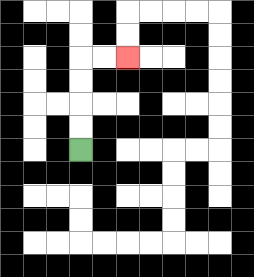{'start': '[3, 6]', 'end': '[5, 2]', 'path_directions': 'U,U,U,U,R,R', 'path_coordinates': '[[3, 6], [3, 5], [3, 4], [3, 3], [3, 2], [4, 2], [5, 2]]'}